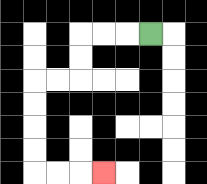{'start': '[6, 1]', 'end': '[4, 7]', 'path_directions': 'L,L,L,D,D,L,L,D,D,D,D,R,R,R', 'path_coordinates': '[[6, 1], [5, 1], [4, 1], [3, 1], [3, 2], [3, 3], [2, 3], [1, 3], [1, 4], [1, 5], [1, 6], [1, 7], [2, 7], [3, 7], [4, 7]]'}